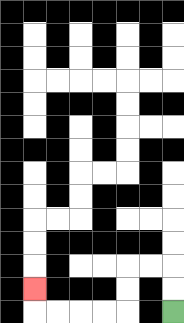{'start': '[7, 13]', 'end': '[1, 12]', 'path_directions': 'U,U,L,L,D,D,L,L,L,L,U', 'path_coordinates': '[[7, 13], [7, 12], [7, 11], [6, 11], [5, 11], [5, 12], [5, 13], [4, 13], [3, 13], [2, 13], [1, 13], [1, 12]]'}